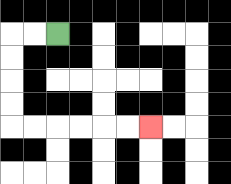{'start': '[2, 1]', 'end': '[6, 5]', 'path_directions': 'L,L,D,D,D,D,R,R,R,R,R,R', 'path_coordinates': '[[2, 1], [1, 1], [0, 1], [0, 2], [0, 3], [0, 4], [0, 5], [1, 5], [2, 5], [3, 5], [4, 5], [5, 5], [6, 5]]'}